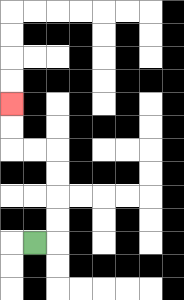{'start': '[1, 10]', 'end': '[0, 4]', 'path_directions': 'R,U,U,U,U,L,L,U,U', 'path_coordinates': '[[1, 10], [2, 10], [2, 9], [2, 8], [2, 7], [2, 6], [1, 6], [0, 6], [0, 5], [0, 4]]'}